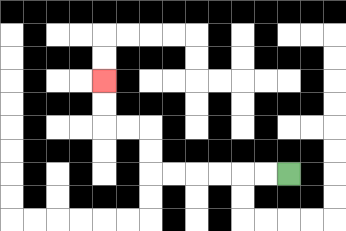{'start': '[12, 7]', 'end': '[4, 3]', 'path_directions': 'L,L,L,L,L,L,U,U,L,L,U,U', 'path_coordinates': '[[12, 7], [11, 7], [10, 7], [9, 7], [8, 7], [7, 7], [6, 7], [6, 6], [6, 5], [5, 5], [4, 5], [4, 4], [4, 3]]'}